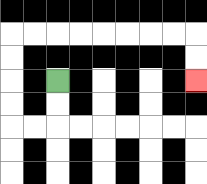{'start': '[2, 3]', 'end': '[8, 3]', 'path_directions': 'D,D,L,L,U,U,U,U,R,R,R,R,R,R,R,R,D,D', 'path_coordinates': '[[2, 3], [2, 4], [2, 5], [1, 5], [0, 5], [0, 4], [0, 3], [0, 2], [0, 1], [1, 1], [2, 1], [3, 1], [4, 1], [5, 1], [6, 1], [7, 1], [8, 1], [8, 2], [8, 3]]'}